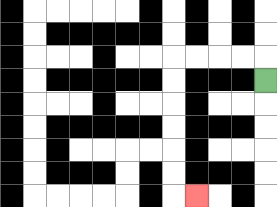{'start': '[11, 3]', 'end': '[8, 8]', 'path_directions': 'U,L,L,L,L,D,D,D,D,D,D,R', 'path_coordinates': '[[11, 3], [11, 2], [10, 2], [9, 2], [8, 2], [7, 2], [7, 3], [7, 4], [7, 5], [7, 6], [7, 7], [7, 8], [8, 8]]'}